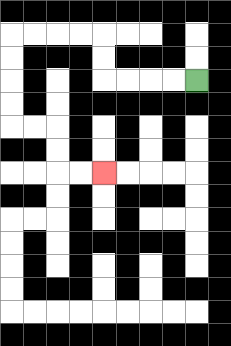{'start': '[8, 3]', 'end': '[4, 7]', 'path_directions': 'L,L,L,L,U,U,L,L,L,L,D,D,D,D,R,R,D,D,R,R', 'path_coordinates': '[[8, 3], [7, 3], [6, 3], [5, 3], [4, 3], [4, 2], [4, 1], [3, 1], [2, 1], [1, 1], [0, 1], [0, 2], [0, 3], [0, 4], [0, 5], [1, 5], [2, 5], [2, 6], [2, 7], [3, 7], [4, 7]]'}